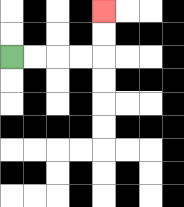{'start': '[0, 2]', 'end': '[4, 0]', 'path_directions': 'R,R,R,R,U,U', 'path_coordinates': '[[0, 2], [1, 2], [2, 2], [3, 2], [4, 2], [4, 1], [4, 0]]'}